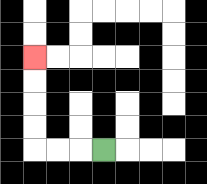{'start': '[4, 6]', 'end': '[1, 2]', 'path_directions': 'L,L,L,U,U,U,U', 'path_coordinates': '[[4, 6], [3, 6], [2, 6], [1, 6], [1, 5], [1, 4], [1, 3], [1, 2]]'}